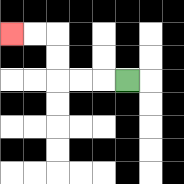{'start': '[5, 3]', 'end': '[0, 1]', 'path_directions': 'L,L,L,U,U,L,L', 'path_coordinates': '[[5, 3], [4, 3], [3, 3], [2, 3], [2, 2], [2, 1], [1, 1], [0, 1]]'}